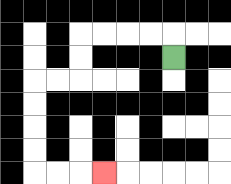{'start': '[7, 2]', 'end': '[4, 7]', 'path_directions': 'U,L,L,L,L,D,D,L,L,D,D,D,D,R,R,R', 'path_coordinates': '[[7, 2], [7, 1], [6, 1], [5, 1], [4, 1], [3, 1], [3, 2], [3, 3], [2, 3], [1, 3], [1, 4], [1, 5], [1, 6], [1, 7], [2, 7], [3, 7], [4, 7]]'}